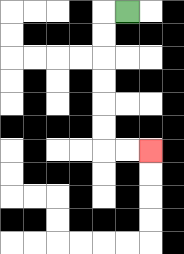{'start': '[5, 0]', 'end': '[6, 6]', 'path_directions': 'L,D,D,D,D,D,D,R,R', 'path_coordinates': '[[5, 0], [4, 0], [4, 1], [4, 2], [4, 3], [4, 4], [4, 5], [4, 6], [5, 6], [6, 6]]'}